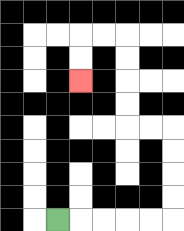{'start': '[2, 9]', 'end': '[3, 3]', 'path_directions': 'R,R,R,R,R,U,U,U,U,L,L,U,U,U,U,L,L,D,D', 'path_coordinates': '[[2, 9], [3, 9], [4, 9], [5, 9], [6, 9], [7, 9], [7, 8], [7, 7], [7, 6], [7, 5], [6, 5], [5, 5], [5, 4], [5, 3], [5, 2], [5, 1], [4, 1], [3, 1], [3, 2], [3, 3]]'}